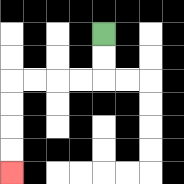{'start': '[4, 1]', 'end': '[0, 7]', 'path_directions': 'D,D,L,L,L,L,D,D,D,D', 'path_coordinates': '[[4, 1], [4, 2], [4, 3], [3, 3], [2, 3], [1, 3], [0, 3], [0, 4], [0, 5], [0, 6], [0, 7]]'}